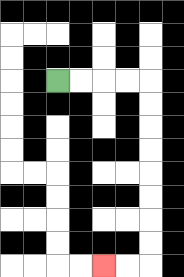{'start': '[2, 3]', 'end': '[4, 11]', 'path_directions': 'R,R,R,R,D,D,D,D,D,D,D,D,L,L', 'path_coordinates': '[[2, 3], [3, 3], [4, 3], [5, 3], [6, 3], [6, 4], [6, 5], [6, 6], [6, 7], [6, 8], [6, 9], [6, 10], [6, 11], [5, 11], [4, 11]]'}